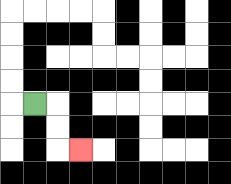{'start': '[1, 4]', 'end': '[3, 6]', 'path_directions': 'R,D,D,R', 'path_coordinates': '[[1, 4], [2, 4], [2, 5], [2, 6], [3, 6]]'}